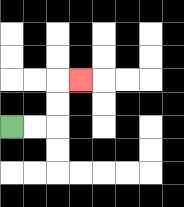{'start': '[0, 5]', 'end': '[3, 3]', 'path_directions': 'R,R,U,U,R', 'path_coordinates': '[[0, 5], [1, 5], [2, 5], [2, 4], [2, 3], [3, 3]]'}